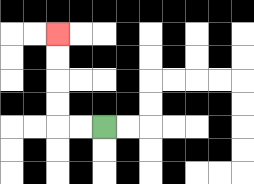{'start': '[4, 5]', 'end': '[2, 1]', 'path_directions': 'L,L,U,U,U,U', 'path_coordinates': '[[4, 5], [3, 5], [2, 5], [2, 4], [2, 3], [2, 2], [2, 1]]'}